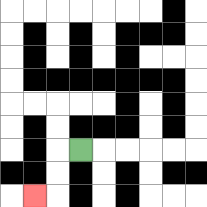{'start': '[3, 6]', 'end': '[1, 8]', 'path_directions': 'L,D,D,L', 'path_coordinates': '[[3, 6], [2, 6], [2, 7], [2, 8], [1, 8]]'}